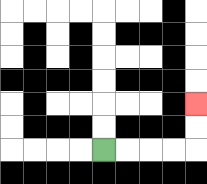{'start': '[4, 6]', 'end': '[8, 4]', 'path_directions': 'R,R,R,R,U,U', 'path_coordinates': '[[4, 6], [5, 6], [6, 6], [7, 6], [8, 6], [8, 5], [8, 4]]'}